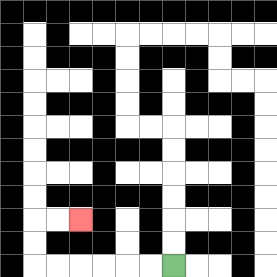{'start': '[7, 11]', 'end': '[3, 9]', 'path_directions': 'L,L,L,L,L,L,U,U,R,R', 'path_coordinates': '[[7, 11], [6, 11], [5, 11], [4, 11], [3, 11], [2, 11], [1, 11], [1, 10], [1, 9], [2, 9], [3, 9]]'}